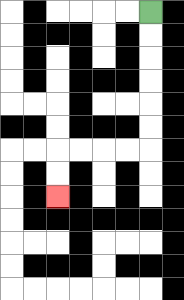{'start': '[6, 0]', 'end': '[2, 8]', 'path_directions': 'D,D,D,D,D,D,L,L,L,L,D,D', 'path_coordinates': '[[6, 0], [6, 1], [6, 2], [6, 3], [6, 4], [6, 5], [6, 6], [5, 6], [4, 6], [3, 6], [2, 6], [2, 7], [2, 8]]'}